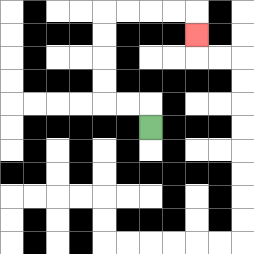{'start': '[6, 5]', 'end': '[8, 1]', 'path_directions': 'U,L,L,U,U,U,U,R,R,R,R,D', 'path_coordinates': '[[6, 5], [6, 4], [5, 4], [4, 4], [4, 3], [4, 2], [4, 1], [4, 0], [5, 0], [6, 0], [7, 0], [8, 0], [8, 1]]'}